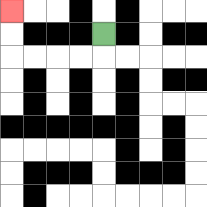{'start': '[4, 1]', 'end': '[0, 0]', 'path_directions': 'D,L,L,L,L,U,U', 'path_coordinates': '[[4, 1], [4, 2], [3, 2], [2, 2], [1, 2], [0, 2], [0, 1], [0, 0]]'}